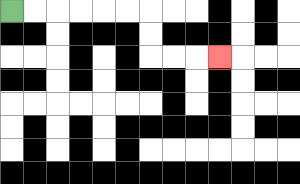{'start': '[0, 0]', 'end': '[9, 2]', 'path_directions': 'R,R,R,R,R,R,D,D,R,R,R', 'path_coordinates': '[[0, 0], [1, 0], [2, 0], [3, 0], [4, 0], [5, 0], [6, 0], [6, 1], [6, 2], [7, 2], [8, 2], [9, 2]]'}